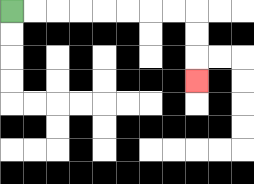{'start': '[0, 0]', 'end': '[8, 3]', 'path_directions': 'R,R,R,R,R,R,R,R,D,D,D', 'path_coordinates': '[[0, 0], [1, 0], [2, 0], [3, 0], [4, 0], [5, 0], [6, 0], [7, 0], [8, 0], [8, 1], [8, 2], [8, 3]]'}